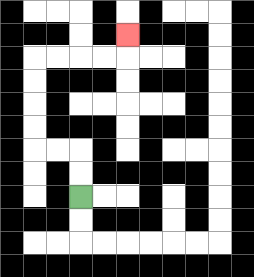{'start': '[3, 8]', 'end': '[5, 1]', 'path_directions': 'U,U,L,L,U,U,U,U,R,R,R,R,U', 'path_coordinates': '[[3, 8], [3, 7], [3, 6], [2, 6], [1, 6], [1, 5], [1, 4], [1, 3], [1, 2], [2, 2], [3, 2], [4, 2], [5, 2], [5, 1]]'}